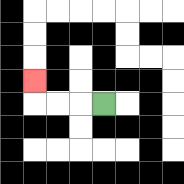{'start': '[4, 4]', 'end': '[1, 3]', 'path_directions': 'L,L,L,U', 'path_coordinates': '[[4, 4], [3, 4], [2, 4], [1, 4], [1, 3]]'}